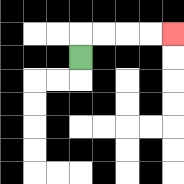{'start': '[3, 2]', 'end': '[7, 1]', 'path_directions': 'U,R,R,R,R', 'path_coordinates': '[[3, 2], [3, 1], [4, 1], [5, 1], [6, 1], [7, 1]]'}